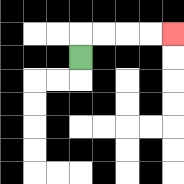{'start': '[3, 2]', 'end': '[7, 1]', 'path_directions': 'U,R,R,R,R', 'path_coordinates': '[[3, 2], [3, 1], [4, 1], [5, 1], [6, 1], [7, 1]]'}